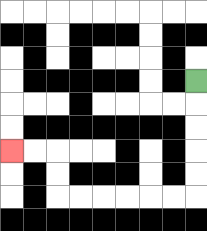{'start': '[8, 3]', 'end': '[0, 6]', 'path_directions': 'D,D,D,D,D,L,L,L,L,L,L,U,U,L,L', 'path_coordinates': '[[8, 3], [8, 4], [8, 5], [8, 6], [8, 7], [8, 8], [7, 8], [6, 8], [5, 8], [4, 8], [3, 8], [2, 8], [2, 7], [2, 6], [1, 6], [0, 6]]'}